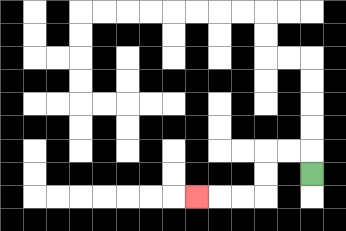{'start': '[13, 7]', 'end': '[8, 8]', 'path_directions': 'U,L,L,D,D,L,L,L', 'path_coordinates': '[[13, 7], [13, 6], [12, 6], [11, 6], [11, 7], [11, 8], [10, 8], [9, 8], [8, 8]]'}